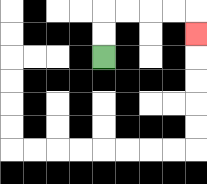{'start': '[4, 2]', 'end': '[8, 1]', 'path_directions': 'U,U,R,R,R,R,D', 'path_coordinates': '[[4, 2], [4, 1], [4, 0], [5, 0], [6, 0], [7, 0], [8, 0], [8, 1]]'}